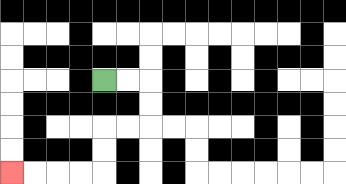{'start': '[4, 3]', 'end': '[0, 7]', 'path_directions': 'R,R,D,D,L,L,D,D,L,L,L,L', 'path_coordinates': '[[4, 3], [5, 3], [6, 3], [6, 4], [6, 5], [5, 5], [4, 5], [4, 6], [4, 7], [3, 7], [2, 7], [1, 7], [0, 7]]'}